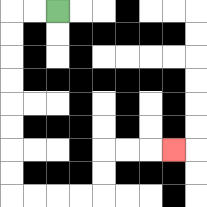{'start': '[2, 0]', 'end': '[7, 6]', 'path_directions': 'L,L,D,D,D,D,D,D,D,D,R,R,R,R,U,U,R,R,R', 'path_coordinates': '[[2, 0], [1, 0], [0, 0], [0, 1], [0, 2], [0, 3], [0, 4], [0, 5], [0, 6], [0, 7], [0, 8], [1, 8], [2, 8], [3, 8], [4, 8], [4, 7], [4, 6], [5, 6], [6, 6], [7, 6]]'}